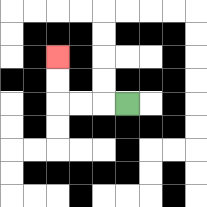{'start': '[5, 4]', 'end': '[2, 2]', 'path_directions': 'L,L,L,U,U', 'path_coordinates': '[[5, 4], [4, 4], [3, 4], [2, 4], [2, 3], [2, 2]]'}